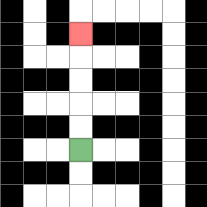{'start': '[3, 6]', 'end': '[3, 1]', 'path_directions': 'U,U,U,U,U', 'path_coordinates': '[[3, 6], [3, 5], [3, 4], [3, 3], [3, 2], [3, 1]]'}